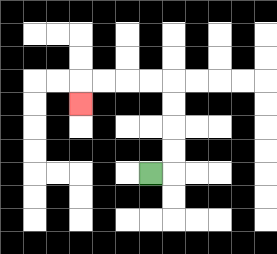{'start': '[6, 7]', 'end': '[3, 4]', 'path_directions': 'R,U,U,U,U,L,L,L,L,D', 'path_coordinates': '[[6, 7], [7, 7], [7, 6], [7, 5], [7, 4], [7, 3], [6, 3], [5, 3], [4, 3], [3, 3], [3, 4]]'}